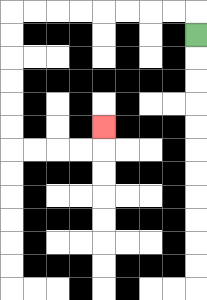{'start': '[8, 1]', 'end': '[4, 5]', 'path_directions': 'U,L,L,L,L,L,L,L,L,D,D,D,D,D,D,R,R,R,R,U', 'path_coordinates': '[[8, 1], [8, 0], [7, 0], [6, 0], [5, 0], [4, 0], [3, 0], [2, 0], [1, 0], [0, 0], [0, 1], [0, 2], [0, 3], [0, 4], [0, 5], [0, 6], [1, 6], [2, 6], [3, 6], [4, 6], [4, 5]]'}